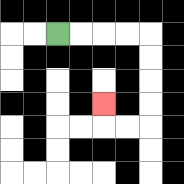{'start': '[2, 1]', 'end': '[4, 4]', 'path_directions': 'R,R,R,R,D,D,D,D,L,L,U', 'path_coordinates': '[[2, 1], [3, 1], [4, 1], [5, 1], [6, 1], [6, 2], [6, 3], [6, 4], [6, 5], [5, 5], [4, 5], [4, 4]]'}